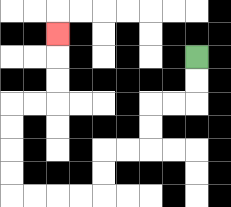{'start': '[8, 2]', 'end': '[2, 1]', 'path_directions': 'D,D,L,L,D,D,L,L,D,D,L,L,L,L,U,U,U,U,R,R,U,U,U', 'path_coordinates': '[[8, 2], [8, 3], [8, 4], [7, 4], [6, 4], [6, 5], [6, 6], [5, 6], [4, 6], [4, 7], [4, 8], [3, 8], [2, 8], [1, 8], [0, 8], [0, 7], [0, 6], [0, 5], [0, 4], [1, 4], [2, 4], [2, 3], [2, 2], [2, 1]]'}